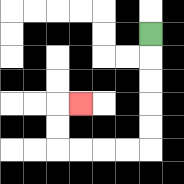{'start': '[6, 1]', 'end': '[3, 4]', 'path_directions': 'D,D,D,D,D,L,L,L,L,U,U,R', 'path_coordinates': '[[6, 1], [6, 2], [6, 3], [6, 4], [6, 5], [6, 6], [5, 6], [4, 6], [3, 6], [2, 6], [2, 5], [2, 4], [3, 4]]'}